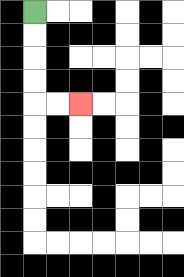{'start': '[1, 0]', 'end': '[3, 4]', 'path_directions': 'D,D,D,D,R,R', 'path_coordinates': '[[1, 0], [1, 1], [1, 2], [1, 3], [1, 4], [2, 4], [3, 4]]'}